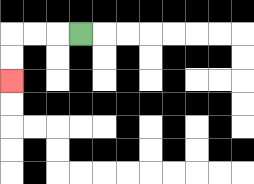{'start': '[3, 1]', 'end': '[0, 3]', 'path_directions': 'L,L,L,D,D', 'path_coordinates': '[[3, 1], [2, 1], [1, 1], [0, 1], [0, 2], [0, 3]]'}